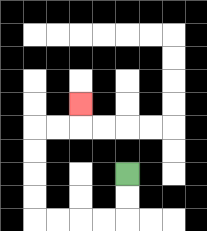{'start': '[5, 7]', 'end': '[3, 4]', 'path_directions': 'D,D,L,L,L,L,U,U,U,U,R,R,U', 'path_coordinates': '[[5, 7], [5, 8], [5, 9], [4, 9], [3, 9], [2, 9], [1, 9], [1, 8], [1, 7], [1, 6], [1, 5], [2, 5], [3, 5], [3, 4]]'}